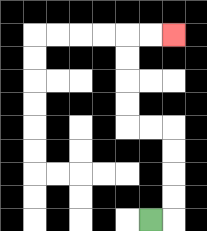{'start': '[6, 9]', 'end': '[7, 1]', 'path_directions': 'R,U,U,U,U,L,L,U,U,U,U,R,R', 'path_coordinates': '[[6, 9], [7, 9], [7, 8], [7, 7], [7, 6], [7, 5], [6, 5], [5, 5], [5, 4], [5, 3], [5, 2], [5, 1], [6, 1], [7, 1]]'}